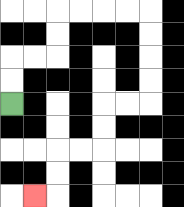{'start': '[0, 4]', 'end': '[1, 8]', 'path_directions': 'U,U,R,R,U,U,R,R,R,R,D,D,D,D,L,L,D,D,L,L,D,D,L', 'path_coordinates': '[[0, 4], [0, 3], [0, 2], [1, 2], [2, 2], [2, 1], [2, 0], [3, 0], [4, 0], [5, 0], [6, 0], [6, 1], [6, 2], [6, 3], [6, 4], [5, 4], [4, 4], [4, 5], [4, 6], [3, 6], [2, 6], [2, 7], [2, 8], [1, 8]]'}